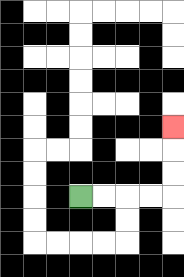{'start': '[3, 8]', 'end': '[7, 5]', 'path_directions': 'R,R,R,R,U,U,U', 'path_coordinates': '[[3, 8], [4, 8], [5, 8], [6, 8], [7, 8], [7, 7], [7, 6], [7, 5]]'}